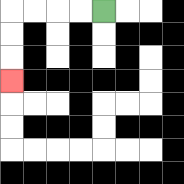{'start': '[4, 0]', 'end': '[0, 3]', 'path_directions': 'L,L,L,L,D,D,D', 'path_coordinates': '[[4, 0], [3, 0], [2, 0], [1, 0], [0, 0], [0, 1], [0, 2], [0, 3]]'}